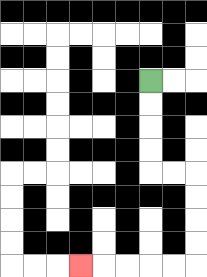{'start': '[6, 3]', 'end': '[3, 11]', 'path_directions': 'D,D,D,D,R,R,D,D,D,D,L,L,L,L,L', 'path_coordinates': '[[6, 3], [6, 4], [6, 5], [6, 6], [6, 7], [7, 7], [8, 7], [8, 8], [8, 9], [8, 10], [8, 11], [7, 11], [6, 11], [5, 11], [4, 11], [3, 11]]'}